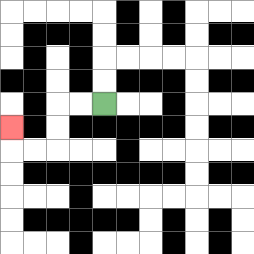{'start': '[4, 4]', 'end': '[0, 5]', 'path_directions': 'L,L,D,D,L,L,U', 'path_coordinates': '[[4, 4], [3, 4], [2, 4], [2, 5], [2, 6], [1, 6], [0, 6], [0, 5]]'}